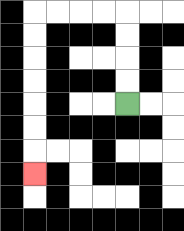{'start': '[5, 4]', 'end': '[1, 7]', 'path_directions': 'U,U,U,U,L,L,L,L,D,D,D,D,D,D,D', 'path_coordinates': '[[5, 4], [5, 3], [5, 2], [5, 1], [5, 0], [4, 0], [3, 0], [2, 0], [1, 0], [1, 1], [1, 2], [1, 3], [1, 4], [1, 5], [1, 6], [1, 7]]'}